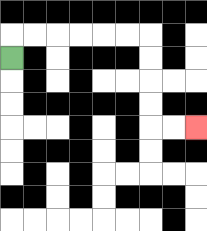{'start': '[0, 2]', 'end': '[8, 5]', 'path_directions': 'U,R,R,R,R,R,R,D,D,D,D,R,R', 'path_coordinates': '[[0, 2], [0, 1], [1, 1], [2, 1], [3, 1], [4, 1], [5, 1], [6, 1], [6, 2], [6, 3], [6, 4], [6, 5], [7, 5], [8, 5]]'}